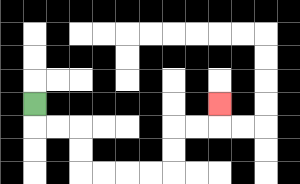{'start': '[1, 4]', 'end': '[9, 4]', 'path_directions': 'D,R,R,D,D,R,R,R,R,U,U,R,R,U', 'path_coordinates': '[[1, 4], [1, 5], [2, 5], [3, 5], [3, 6], [3, 7], [4, 7], [5, 7], [6, 7], [7, 7], [7, 6], [7, 5], [8, 5], [9, 5], [9, 4]]'}